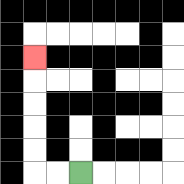{'start': '[3, 7]', 'end': '[1, 2]', 'path_directions': 'L,L,U,U,U,U,U', 'path_coordinates': '[[3, 7], [2, 7], [1, 7], [1, 6], [1, 5], [1, 4], [1, 3], [1, 2]]'}